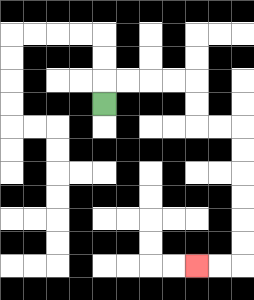{'start': '[4, 4]', 'end': '[8, 11]', 'path_directions': 'U,R,R,R,R,D,D,R,R,D,D,D,D,D,D,L,L', 'path_coordinates': '[[4, 4], [4, 3], [5, 3], [6, 3], [7, 3], [8, 3], [8, 4], [8, 5], [9, 5], [10, 5], [10, 6], [10, 7], [10, 8], [10, 9], [10, 10], [10, 11], [9, 11], [8, 11]]'}